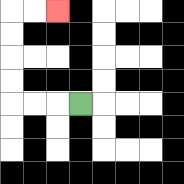{'start': '[3, 4]', 'end': '[2, 0]', 'path_directions': 'L,L,L,U,U,U,U,R,R', 'path_coordinates': '[[3, 4], [2, 4], [1, 4], [0, 4], [0, 3], [0, 2], [0, 1], [0, 0], [1, 0], [2, 0]]'}